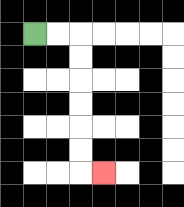{'start': '[1, 1]', 'end': '[4, 7]', 'path_directions': 'R,R,D,D,D,D,D,D,R', 'path_coordinates': '[[1, 1], [2, 1], [3, 1], [3, 2], [3, 3], [3, 4], [3, 5], [3, 6], [3, 7], [4, 7]]'}